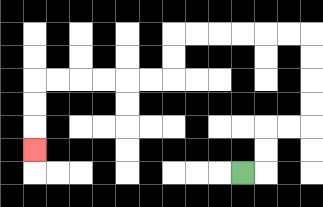{'start': '[10, 7]', 'end': '[1, 6]', 'path_directions': 'R,U,U,R,R,U,U,U,U,L,L,L,L,L,L,D,D,L,L,L,L,L,L,D,D,D', 'path_coordinates': '[[10, 7], [11, 7], [11, 6], [11, 5], [12, 5], [13, 5], [13, 4], [13, 3], [13, 2], [13, 1], [12, 1], [11, 1], [10, 1], [9, 1], [8, 1], [7, 1], [7, 2], [7, 3], [6, 3], [5, 3], [4, 3], [3, 3], [2, 3], [1, 3], [1, 4], [1, 5], [1, 6]]'}